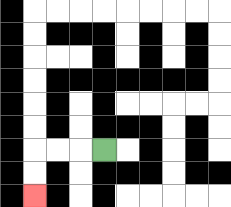{'start': '[4, 6]', 'end': '[1, 8]', 'path_directions': 'L,L,L,D,D', 'path_coordinates': '[[4, 6], [3, 6], [2, 6], [1, 6], [1, 7], [1, 8]]'}